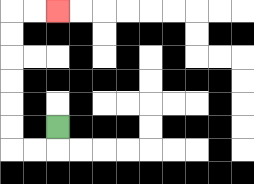{'start': '[2, 5]', 'end': '[2, 0]', 'path_directions': 'D,L,L,U,U,U,U,U,U,R,R', 'path_coordinates': '[[2, 5], [2, 6], [1, 6], [0, 6], [0, 5], [0, 4], [0, 3], [0, 2], [0, 1], [0, 0], [1, 0], [2, 0]]'}